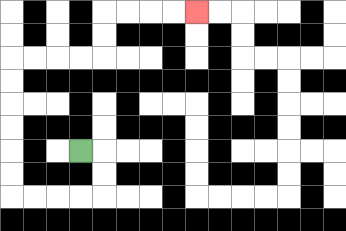{'start': '[3, 6]', 'end': '[8, 0]', 'path_directions': 'R,D,D,L,L,L,L,U,U,U,U,U,U,R,R,R,R,U,U,R,R,R,R', 'path_coordinates': '[[3, 6], [4, 6], [4, 7], [4, 8], [3, 8], [2, 8], [1, 8], [0, 8], [0, 7], [0, 6], [0, 5], [0, 4], [0, 3], [0, 2], [1, 2], [2, 2], [3, 2], [4, 2], [4, 1], [4, 0], [5, 0], [6, 0], [7, 0], [8, 0]]'}